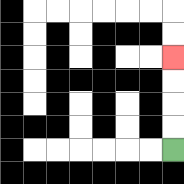{'start': '[7, 6]', 'end': '[7, 2]', 'path_directions': 'U,U,U,U', 'path_coordinates': '[[7, 6], [7, 5], [7, 4], [7, 3], [7, 2]]'}